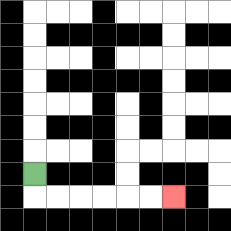{'start': '[1, 7]', 'end': '[7, 8]', 'path_directions': 'D,R,R,R,R,R,R', 'path_coordinates': '[[1, 7], [1, 8], [2, 8], [3, 8], [4, 8], [5, 8], [6, 8], [7, 8]]'}